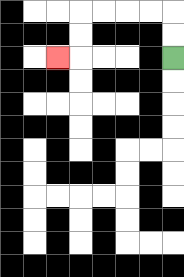{'start': '[7, 2]', 'end': '[2, 2]', 'path_directions': 'U,U,L,L,L,L,D,D,L', 'path_coordinates': '[[7, 2], [7, 1], [7, 0], [6, 0], [5, 0], [4, 0], [3, 0], [3, 1], [3, 2], [2, 2]]'}